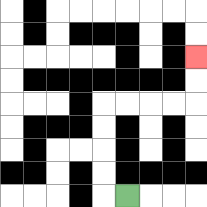{'start': '[5, 8]', 'end': '[8, 2]', 'path_directions': 'L,U,U,U,U,R,R,R,R,U,U', 'path_coordinates': '[[5, 8], [4, 8], [4, 7], [4, 6], [4, 5], [4, 4], [5, 4], [6, 4], [7, 4], [8, 4], [8, 3], [8, 2]]'}